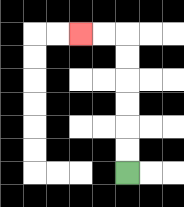{'start': '[5, 7]', 'end': '[3, 1]', 'path_directions': 'U,U,U,U,U,U,L,L', 'path_coordinates': '[[5, 7], [5, 6], [5, 5], [5, 4], [5, 3], [5, 2], [5, 1], [4, 1], [3, 1]]'}